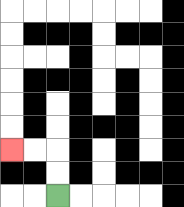{'start': '[2, 8]', 'end': '[0, 6]', 'path_directions': 'U,U,L,L', 'path_coordinates': '[[2, 8], [2, 7], [2, 6], [1, 6], [0, 6]]'}